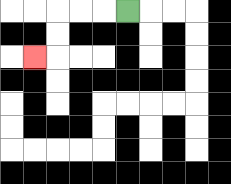{'start': '[5, 0]', 'end': '[1, 2]', 'path_directions': 'L,L,L,D,D,L', 'path_coordinates': '[[5, 0], [4, 0], [3, 0], [2, 0], [2, 1], [2, 2], [1, 2]]'}